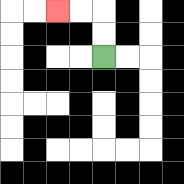{'start': '[4, 2]', 'end': '[2, 0]', 'path_directions': 'U,U,L,L', 'path_coordinates': '[[4, 2], [4, 1], [4, 0], [3, 0], [2, 0]]'}